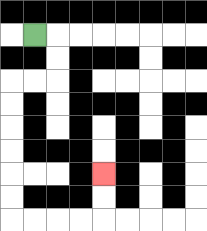{'start': '[1, 1]', 'end': '[4, 7]', 'path_directions': 'R,D,D,L,L,D,D,D,D,D,D,R,R,R,R,U,U', 'path_coordinates': '[[1, 1], [2, 1], [2, 2], [2, 3], [1, 3], [0, 3], [0, 4], [0, 5], [0, 6], [0, 7], [0, 8], [0, 9], [1, 9], [2, 9], [3, 9], [4, 9], [4, 8], [4, 7]]'}